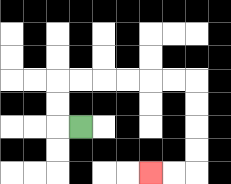{'start': '[3, 5]', 'end': '[6, 7]', 'path_directions': 'L,U,U,R,R,R,R,R,R,D,D,D,D,L,L', 'path_coordinates': '[[3, 5], [2, 5], [2, 4], [2, 3], [3, 3], [4, 3], [5, 3], [6, 3], [7, 3], [8, 3], [8, 4], [8, 5], [8, 6], [8, 7], [7, 7], [6, 7]]'}